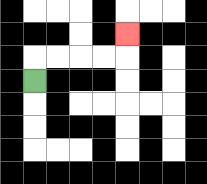{'start': '[1, 3]', 'end': '[5, 1]', 'path_directions': 'U,R,R,R,R,U', 'path_coordinates': '[[1, 3], [1, 2], [2, 2], [3, 2], [4, 2], [5, 2], [5, 1]]'}